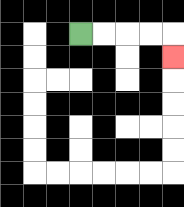{'start': '[3, 1]', 'end': '[7, 2]', 'path_directions': 'R,R,R,R,D', 'path_coordinates': '[[3, 1], [4, 1], [5, 1], [6, 1], [7, 1], [7, 2]]'}